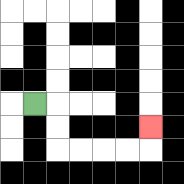{'start': '[1, 4]', 'end': '[6, 5]', 'path_directions': 'R,D,D,R,R,R,R,U', 'path_coordinates': '[[1, 4], [2, 4], [2, 5], [2, 6], [3, 6], [4, 6], [5, 6], [6, 6], [6, 5]]'}